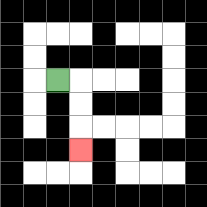{'start': '[2, 3]', 'end': '[3, 6]', 'path_directions': 'R,D,D,D', 'path_coordinates': '[[2, 3], [3, 3], [3, 4], [3, 5], [3, 6]]'}